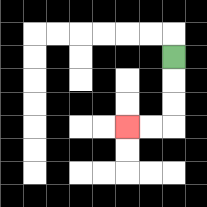{'start': '[7, 2]', 'end': '[5, 5]', 'path_directions': 'D,D,D,L,L', 'path_coordinates': '[[7, 2], [7, 3], [7, 4], [7, 5], [6, 5], [5, 5]]'}